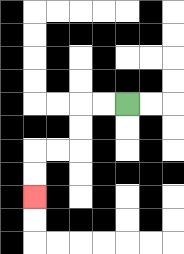{'start': '[5, 4]', 'end': '[1, 8]', 'path_directions': 'L,L,D,D,L,L,D,D', 'path_coordinates': '[[5, 4], [4, 4], [3, 4], [3, 5], [3, 6], [2, 6], [1, 6], [1, 7], [1, 8]]'}